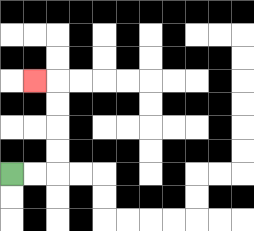{'start': '[0, 7]', 'end': '[1, 3]', 'path_directions': 'R,R,U,U,U,U,L', 'path_coordinates': '[[0, 7], [1, 7], [2, 7], [2, 6], [2, 5], [2, 4], [2, 3], [1, 3]]'}